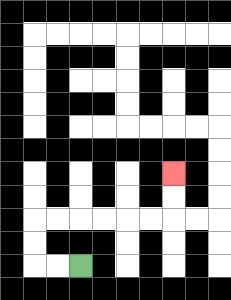{'start': '[3, 11]', 'end': '[7, 7]', 'path_directions': 'L,L,U,U,R,R,R,R,R,R,U,U', 'path_coordinates': '[[3, 11], [2, 11], [1, 11], [1, 10], [1, 9], [2, 9], [3, 9], [4, 9], [5, 9], [6, 9], [7, 9], [7, 8], [7, 7]]'}